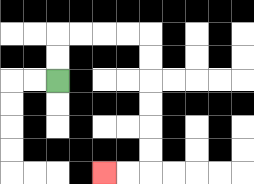{'start': '[2, 3]', 'end': '[4, 7]', 'path_directions': 'U,U,R,R,R,R,D,D,D,D,D,D,L,L', 'path_coordinates': '[[2, 3], [2, 2], [2, 1], [3, 1], [4, 1], [5, 1], [6, 1], [6, 2], [6, 3], [6, 4], [6, 5], [6, 6], [6, 7], [5, 7], [4, 7]]'}